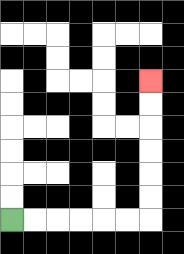{'start': '[0, 9]', 'end': '[6, 3]', 'path_directions': 'R,R,R,R,R,R,U,U,U,U,U,U', 'path_coordinates': '[[0, 9], [1, 9], [2, 9], [3, 9], [4, 9], [5, 9], [6, 9], [6, 8], [6, 7], [6, 6], [6, 5], [6, 4], [6, 3]]'}